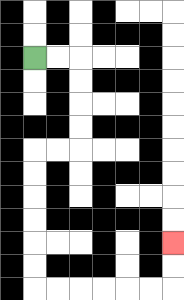{'start': '[1, 2]', 'end': '[7, 10]', 'path_directions': 'R,R,D,D,D,D,L,L,D,D,D,D,D,D,R,R,R,R,R,R,U,U', 'path_coordinates': '[[1, 2], [2, 2], [3, 2], [3, 3], [3, 4], [3, 5], [3, 6], [2, 6], [1, 6], [1, 7], [1, 8], [1, 9], [1, 10], [1, 11], [1, 12], [2, 12], [3, 12], [4, 12], [5, 12], [6, 12], [7, 12], [7, 11], [7, 10]]'}